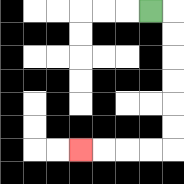{'start': '[6, 0]', 'end': '[3, 6]', 'path_directions': 'R,D,D,D,D,D,D,L,L,L,L', 'path_coordinates': '[[6, 0], [7, 0], [7, 1], [7, 2], [7, 3], [7, 4], [7, 5], [7, 6], [6, 6], [5, 6], [4, 6], [3, 6]]'}